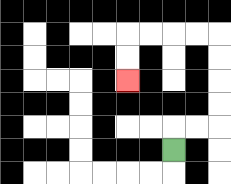{'start': '[7, 6]', 'end': '[5, 3]', 'path_directions': 'U,R,R,U,U,U,U,L,L,L,L,D,D', 'path_coordinates': '[[7, 6], [7, 5], [8, 5], [9, 5], [9, 4], [9, 3], [9, 2], [9, 1], [8, 1], [7, 1], [6, 1], [5, 1], [5, 2], [5, 3]]'}